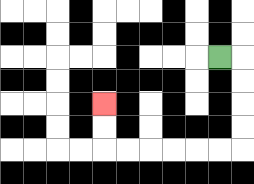{'start': '[9, 2]', 'end': '[4, 4]', 'path_directions': 'R,D,D,D,D,L,L,L,L,L,L,U,U', 'path_coordinates': '[[9, 2], [10, 2], [10, 3], [10, 4], [10, 5], [10, 6], [9, 6], [8, 6], [7, 6], [6, 6], [5, 6], [4, 6], [4, 5], [4, 4]]'}